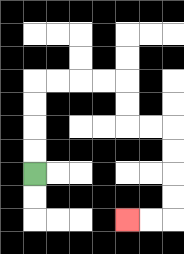{'start': '[1, 7]', 'end': '[5, 9]', 'path_directions': 'U,U,U,U,R,R,R,R,D,D,R,R,D,D,D,D,L,L', 'path_coordinates': '[[1, 7], [1, 6], [1, 5], [1, 4], [1, 3], [2, 3], [3, 3], [4, 3], [5, 3], [5, 4], [5, 5], [6, 5], [7, 5], [7, 6], [7, 7], [7, 8], [7, 9], [6, 9], [5, 9]]'}